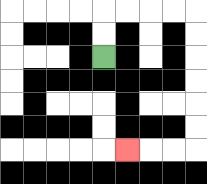{'start': '[4, 2]', 'end': '[5, 6]', 'path_directions': 'U,U,R,R,R,R,D,D,D,D,D,D,L,L,L', 'path_coordinates': '[[4, 2], [4, 1], [4, 0], [5, 0], [6, 0], [7, 0], [8, 0], [8, 1], [8, 2], [8, 3], [8, 4], [8, 5], [8, 6], [7, 6], [6, 6], [5, 6]]'}